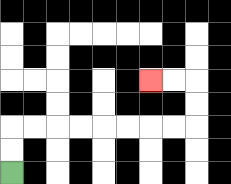{'start': '[0, 7]', 'end': '[6, 3]', 'path_directions': 'U,U,R,R,R,R,R,R,R,R,U,U,L,L', 'path_coordinates': '[[0, 7], [0, 6], [0, 5], [1, 5], [2, 5], [3, 5], [4, 5], [5, 5], [6, 5], [7, 5], [8, 5], [8, 4], [8, 3], [7, 3], [6, 3]]'}